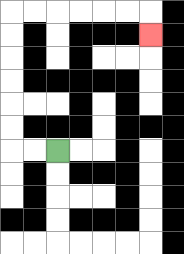{'start': '[2, 6]', 'end': '[6, 1]', 'path_directions': 'L,L,U,U,U,U,U,U,R,R,R,R,R,R,D', 'path_coordinates': '[[2, 6], [1, 6], [0, 6], [0, 5], [0, 4], [0, 3], [0, 2], [0, 1], [0, 0], [1, 0], [2, 0], [3, 0], [4, 0], [5, 0], [6, 0], [6, 1]]'}